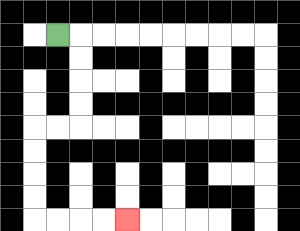{'start': '[2, 1]', 'end': '[5, 9]', 'path_directions': 'R,D,D,D,D,L,L,D,D,D,D,R,R,R,R', 'path_coordinates': '[[2, 1], [3, 1], [3, 2], [3, 3], [3, 4], [3, 5], [2, 5], [1, 5], [1, 6], [1, 7], [1, 8], [1, 9], [2, 9], [3, 9], [4, 9], [5, 9]]'}